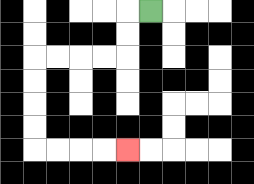{'start': '[6, 0]', 'end': '[5, 6]', 'path_directions': 'L,D,D,L,L,L,L,D,D,D,D,R,R,R,R', 'path_coordinates': '[[6, 0], [5, 0], [5, 1], [5, 2], [4, 2], [3, 2], [2, 2], [1, 2], [1, 3], [1, 4], [1, 5], [1, 6], [2, 6], [3, 6], [4, 6], [5, 6]]'}